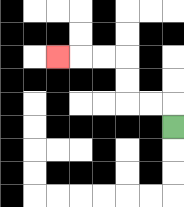{'start': '[7, 5]', 'end': '[2, 2]', 'path_directions': 'U,L,L,U,U,L,L,L', 'path_coordinates': '[[7, 5], [7, 4], [6, 4], [5, 4], [5, 3], [5, 2], [4, 2], [3, 2], [2, 2]]'}